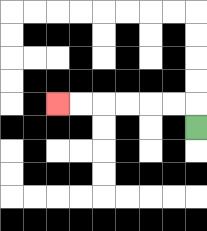{'start': '[8, 5]', 'end': '[2, 4]', 'path_directions': 'U,L,L,L,L,L,L', 'path_coordinates': '[[8, 5], [8, 4], [7, 4], [6, 4], [5, 4], [4, 4], [3, 4], [2, 4]]'}